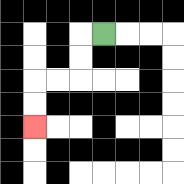{'start': '[4, 1]', 'end': '[1, 5]', 'path_directions': 'L,D,D,L,L,D,D', 'path_coordinates': '[[4, 1], [3, 1], [3, 2], [3, 3], [2, 3], [1, 3], [1, 4], [1, 5]]'}